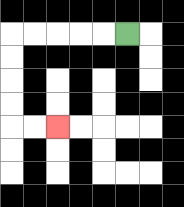{'start': '[5, 1]', 'end': '[2, 5]', 'path_directions': 'L,L,L,L,L,D,D,D,D,R,R', 'path_coordinates': '[[5, 1], [4, 1], [3, 1], [2, 1], [1, 1], [0, 1], [0, 2], [0, 3], [0, 4], [0, 5], [1, 5], [2, 5]]'}